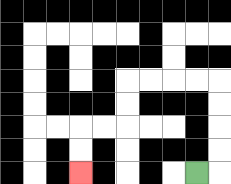{'start': '[8, 7]', 'end': '[3, 7]', 'path_directions': 'R,U,U,U,U,L,L,L,L,D,D,L,L,D,D', 'path_coordinates': '[[8, 7], [9, 7], [9, 6], [9, 5], [9, 4], [9, 3], [8, 3], [7, 3], [6, 3], [5, 3], [5, 4], [5, 5], [4, 5], [3, 5], [3, 6], [3, 7]]'}